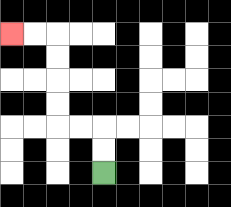{'start': '[4, 7]', 'end': '[0, 1]', 'path_directions': 'U,U,L,L,U,U,U,U,L,L', 'path_coordinates': '[[4, 7], [4, 6], [4, 5], [3, 5], [2, 5], [2, 4], [2, 3], [2, 2], [2, 1], [1, 1], [0, 1]]'}